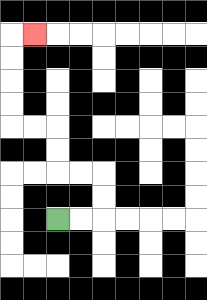{'start': '[2, 9]', 'end': '[1, 1]', 'path_directions': 'R,R,U,U,L,L,U,U,L,L,U,U,U,U,R', 'path_coordinates': '[[2, 9], [3, 9], [4, 9], [4, 8], [4, 7], [3, 7], [2, 7], [2, 6], [2, 5], [1, 5], [0, 5], [0, 4], [0, 3], [0, 2], [0, 1], [1, 1]]'}